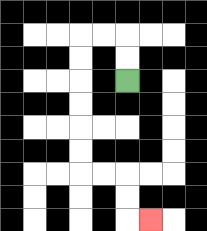{'start': '[5, 3]', 'end': '[6, 9]', 'path_directions': 'U,U,L,L,D,D,D,D,D,D,R,R,D,D,R', 'path_coordinates': '[[5, 3], [5, 2], [5, 1], [4, 1], [3, 1], [3, 2], [3, 3], [3, 4], [3, 5], [3, 6], [3, 7], [4, 7], [5, 7], [5, 8], [5, 9], [6, 9]]'}